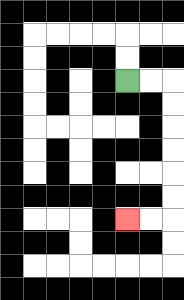{'start': '[5, 3]', 'end': '[5, 9]', 'path_directions': 'R,R,D,D,D,D,D,D,L,L', 'path_coordinates': '[[5, 3], [6, 3], [7, 3], [7, 4], [7, 5], [7, 6], [7, 7], [7, 8], [7, 9], [6, 9], [5, 9]]'}